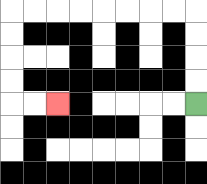{'start': '[8, 4]', 'end': '[2, 4]', 'path_directions': 'U,U,U,U,L,L,L,L,L,L,L,L,D,D,D,D,R,R', 'path_coordinates': '[[8, 4], [8, 3], [8, 2], [8, 1], [8, 0], [7, 0], [6, 0], [5, 0], [4, 0], [3, 0], [2, 0], [1, 0], [0, 0], [0, 1], [0, 2], [0, 3], [0, 4], [1, 4], [2, 4]]'}